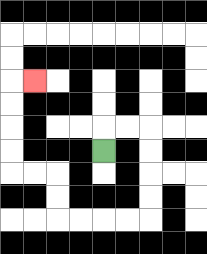{'start': '[4, 6]', 'end': '[1, 3]', 'path_directions': 'U,R,R,D,D,D,D,L,L,L,L,U,U,L,L,U,U,U,U,R', 'path_coordinates': '[[4, 6], [4, 5], [5, 5], [6, 5], [6, 6], [6, 7], [6, 8], [6, 9], [5, 9], [4, 9], [3, 9], [2, 9], [2, 8], [2, 7], [1, 7], [0, 7], [0, 6], [0, 5], [0, 4], [0, 3], [1, 3]]'}